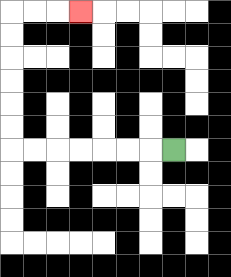{'start': '[7, 6]', 'end': '[3, 0]', 'path_directions': 'L,L,L,L,L,L,L,U,U,U,U,U,U,R,R,R', 'path_coordinates': '[[7, 6], [6, 6], [5, 6], [4, 6], [3, 6], [2, 6], [1, 6], [0, 6], [0, 5], [0, 4], [0, 3], [0, 2], [0, 1], [0, 0], [1, 0], [2, 0], [3, 0]]'}